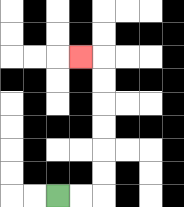{'start': '[2, 8]', 'end': '[3, 2]', 'path_directions': 'R,R,U,U,U,U,U,U,L', 'path_coordinates': '[[2, 8], [3, 8], [4, 8], [4, 7], [4, 6], [4, 5], [4, 4], [4, 3], [4, 2], [3, 2]]'}